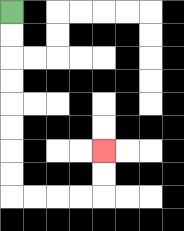{'start': '[0, 0]', 'end': '[4, 6]', 'path_directions': 'D,D,D,D,D,D,D,D,R,R,R,R,U,U', 'path_coordinates': '[[0, 0], [0, 1], [0, 2], [0, 3], [0, 4], [0, 5], [0, 6], [0, 7], [0, 8], [1, 8], [2, 8], [3, 8], [4, 8], [4, 7], [4, 6]]'}